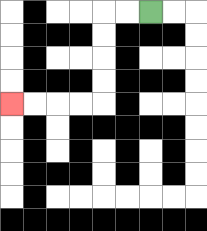{'start': '[6, 0]', 'end': '[0, 4]', 'path_directions': 'L,L,D,D,D,D,L,L,L,L', 'path_coordinates': '[[6, 0], [5, 0], [4, 0], [4, 1], [4, 2], [4, 3], [4, 4], [3, 4], [2, 4], [1, 4], [0, 4]]'}